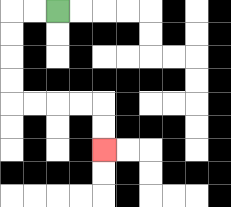{'start': '[2, 0]', 'end': '[4, 6]', 'path_directions': 'L,L,D,D,D,D,R,R,R,R,D,D', 'path_coordinates': '[[2, 0], [1, 0], [0, 0], [0, 1], [0, 2], [0, 3], [0, 4], [1, 4], [2, 4], [3, 4], [4, 4], [4, 5], [4, 6]]'}